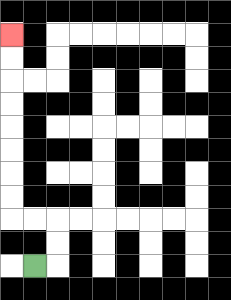{'start': '[1, 11]', 'end': '[0, 1]', 'path_directions': 'R,U,U,L,L,U,U,U,U,U,U,U,U', 'path_coordinates': '[[1, 11], [2, 11], [2, 10], [2, 9], [1, 9], [0, 9], [0, 8], [0, 7], [0, 6], [0, 5], [0, 4], [0, 3], [0, 2], [0, 1]]'}